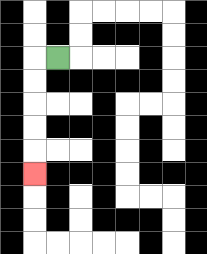{'start': '[2, 2]', 'end': '[1, 7]', 'path_directions': 'L,D,D,D,D,D', 'path_coordinates': '[[2, 2], [1, 2], [1, 3], [1, 4], [1, 5], [1, 6], [1, 7]]'}